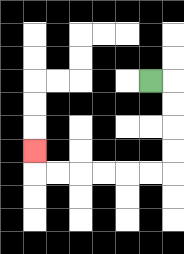{'start': '[6, 3]', 'end': '[1, 6]', 'path_directions': 'R,D,D,D,D,L,L,L,L,L,L,U', 'path_coordinates': '[[6, 3], [7, 3], [7, 4], [7, 5], [7, 6], [7, 7], [6, 7], [5, 7], [4, 7], [3, 7], [2, 7], [1, 7], [1, 6]]'}